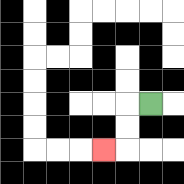{'start': '[6, 4]', 'end': '[4, 6]', 'path_directions': 'L,D,D,L', 'path_coordinates': '[[6, 4], [5, 4], [5, 5], [5, 6], [4, 6]]'}